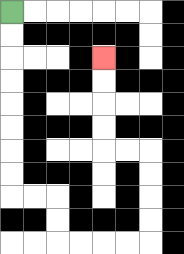{'start': '[0, 0]', 'end': '[4, 2]', 'path_directions': 'D,D,D,D,D,D,D,D,R,R,D,D,R,R,R,R,U,U,U,U,L,L,U,U,U,U', 'path_coordinates': '[[0, 0], [0, 1], [0, 2], [0, 3], [0, 4], [0, 5], [0, 6], [0, 7], [0, 8], [1, 8], [2, 8], [2, 9], [2, 10], [3, 10], [4, 10], [5, 10], [6, 10], [6, 9], [6, 8], [6, 7], [6, 6], [5, 6], [4, 6], [4, 5], [4, 4], [4, 3], [4, 2]]'}